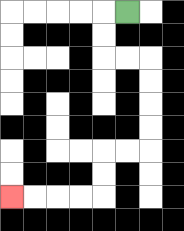{'start': '[5, 0]', 'end': '[0, 8]', 'path_directions': 'L,D,D,R,R,D,D,D,D,L,L,D,D,L,L,L,L', 'path_coordinates': '[[5, 0], [4, 0], [4, 1], [4, 2], [5, 2], [6, 2], [6, 3], [6, 4], [6, 5], [6, 6], [5, 6], [4, 6], [4, 7], [4, 8], [3, 8], [2, 8], [1, 8], [0, 8]]'}